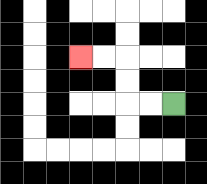{'start': '[7, 4]', 'end': '[3, 2]', 'path_directions': 'L,L,U,U,L,L', 'path_coordinates': '[[7, 4], [6, 4], [5, 4], [5, 3], [5, 2], [4, 2], [3, 2]]'}